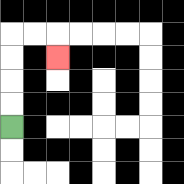{'start': '[0, 5]', 'end': '[2, 2]', 'path_directions': 'U,U,U,U,R,R,D', 'path_coordinates': '[[0, 5], [0, 4], [0, 3], [0, 2], [0, 1], [1, 1], [2, 1], [2, 2]]'}